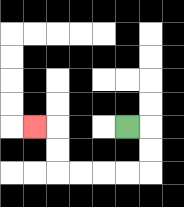{'start': '[5, 5]', 'end': '[1, 5]', 'path_directions': 'R,D,D,L,L,L,L,U,U,L', 'path_coordinates': '[[5, 5], [6, 5], [6, 6], [6, 7], [5, 7], [4, 7], [3, 7], [2, 7], [2, 6], [2, 5], [1, 5]]'}